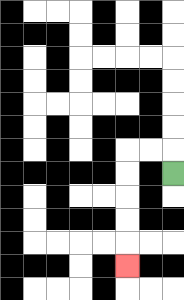{'start': '[7, 7]', 'end': '[5, 11]', 'path_directions': 'U,L,L,D,D,D,D,D', 'path_coordinates': '[[7, 7], [7, 6], [6, 6], [5, 6], [5, 7], [5, 8], [5, 9], [5, 10], [5, 11]]'}